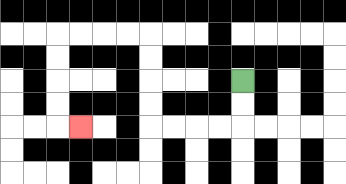{'start': '[10, 3]', 'end': '[3, 5]', 'path_directions': 'D,D,L,L,L,L,U,U,U,U,L,L,L,L,D,D,D,D,R', 'path_coordinates': '[[10, 3], [10, 4], [10, 5], [9, 5], [8, 5], [7, 5], [6, 5], [6, 4], [6, 3], [6, 2], [6, 1], [5, 1], [4, 1], [3, 1], [2, 1], [2, 2], [2, 3], [2, 4], [2, 5], [3, 5]]'}